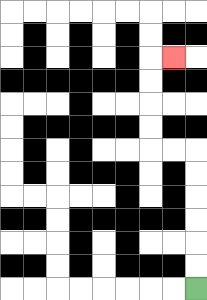{'start': '[8, 12]', 'end': '[7, 2]', 'path_directions': 'U,U,U,U,U,U,L,L,U,U,U,U,R', 'path_coordinates': '[[8, 12], [8, 11], [8, 10], [8, 9], [8, 8], [8, 7], [8, 6], [7, 6], [6, 6], [6, 5], [6, 4], [6, 3], [6, 2], [7, 2]]'}